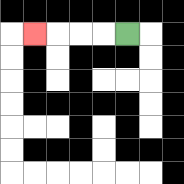{'start': '[5, 1]', 'end': '[1, 1]', 'path_directions': 'L,L,L,L', 'path_coordinates': '[[5, 1], [4, 1], [3, 1], [2, 1], [1, 1]]'}